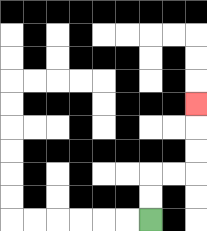{'start': '[6, 9]', 'end': '[8, 4]', 'path_directions': 'U,U,R,R,U,U,U', 'path_coordinates': '[[6, 9], [6, 8], [6, 7], [7, 7], [8, 7], [8, 6], [8, 5], [8, 4]]'}